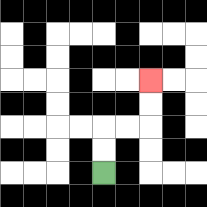{'start': '[4, 7]', 'end': '[6, 3]', 'path_directions': 'U,U,R,R,U,U', 'path_coordinates': '[[4, 7], [4, 6], [4, 5], [5, 5], [6, 5], [6, 4], [6, 3]]'}